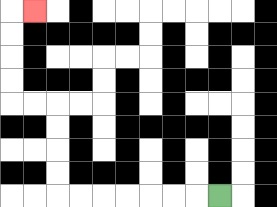{'start': '[9, 8]', 'end': '[1, 0]', 'path_directions': 'L,L,L,L,L,L,L,U,U,U,U,L,L,U,U,U,U,R', 'path_coordinates': '[[9, 8], [8, 8], [7, 8], [6, 8], [5, 8], [4, 8], [3, 8], [2, 8], [2, 7], [2, 6], [2, 5], [2, 4], [1, 4], [0, 4], [0, 3], [0, 2], [0, 1], [0, 0], [1, 0]]'}